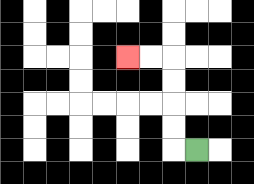{'start': '[8, 6]', 'end': '[5, 2]', 'path_directions': 'L,U,U,U,U,L,L', 'path_coordinates': '[[8, 6], [7, 6], [7, 5], [7, 4], [7, 3], [7, 2], [6, 2], [5, 2]]'}